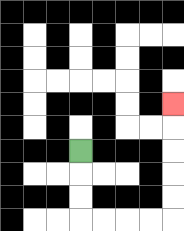{'start': '[3, 6]', 'end': '[7, 4]', 'path_directions': 'D,D,D,R,R,R,R,U,U,U,U,U', 'path_coordinates': '[[3, 6], [3, 7], [3, 8], [3, 9], [4, 9], [5, 9], [6, 9], [7, 9], [7, 8], [7, 7], [7, 6], [7, 5], [7, 4]]'}